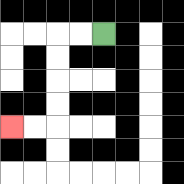{'start': '[4, 1]', 'end': '[0, 5]', 'path_directions': 'L,L,D,D,D,D,L,L', 'path_coordinates': '[[4, 1], [3, 1], [2, 1], [2, 2], [2, 3], [2, 4], [2, 5], [1, 5], [0, 5]]'}